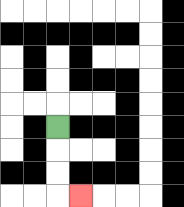{'start': '[2, 5]', 'end': '[3, 8]', 'path_directions': 'D,D,D,R', 'path_coordinates': '[[2, 5], [2, 6], [2, 7], [2, 8], [3, 8]]'}